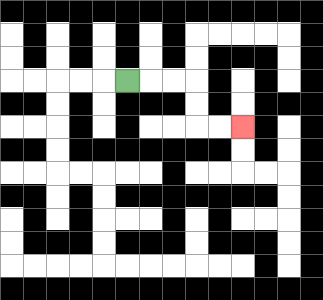{'start': '[5, 3]', 'end': '[10, 5]', 'path_directions': 'R,R,R,D,D,R,R', 'path_coordinates': '[[5, 3], [6, 3], [7, 3], [8, 3], [8, 4], [8, 5], [9, 5], [10, 5]]'}